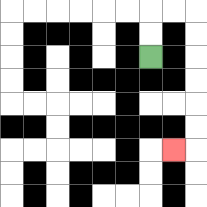{'start': '[6, 2]', 'end': '[7, 6]', 'path_directions': 'U,U,R,R,D,D,D,D,D,D,L', 'path_coordinates': '[[6, 2], [6, 1], [6, 0], [7, 0], [8, 0], [8, 1], [8, 2], [8, 3], [8, 4], [8, 5], [8, 6], [7, 6]]'}